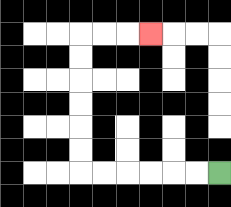{'start': '[9, 7]', 'end': '[6, 1]', 'path_directions': 'L,L,L,L,L,L,U,U,U,U,U,U,R,R,R', 'path_coordinates': '[[9, 7], [8, 7], [7, 7], [6, 7], [5, 7], [4, 7], [3, 7], [3, 6], [3, 5], [3, 4], [3, 3], [3, 2], [3, 1], [4, 1], [5, 1], [6, 1]]'}